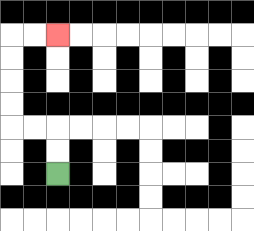{'start': '[2, 7]', 'end': '[2, 1]', 'path_directions': 'U,U,L,L,U,U,U,U,R,R', 'path_coordinates': '[[2, 7], [2, 6], [2, 5], [1, 5], [0, 5], [0, 4], [0, 3], [0, 2], [0, 1], [1, 1], [2, 1]]'}